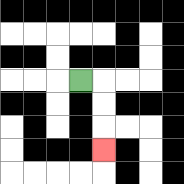{'start': '[3, 3]', 'end': '[4, 6]', 'path_directions': 'R,D,D,D', 'path_coordinates': '[[3, 3], [4, 3], [4, 4], [4, 5], [4, 6]]'}